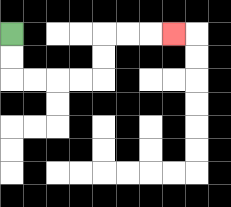{'start': '[0, 1]', 'end': '[7, 1]', 'path_directions': 'D,D,R,R,R,R,U,U,R,R,R', 'path_coordinates': '[[0, 1], [0, 2], [0, 3], [1, 3], [2, 3], [3, 3], [4, 3], [4, 2], [4, 1], [5, 1], [6, 1], [7, 1]]'}